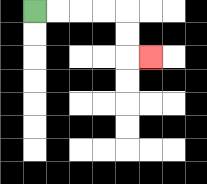{'start': '[1, 0]', 'end': '[6, 2]', 'path_directions': 'R,R,R,R,D,D,R', 'path_coordinates': '[[1, 0], [2, 0], [3, 0], [4, 0], [5, 0], [5, 1], [5, 2], [6, 2]]'}